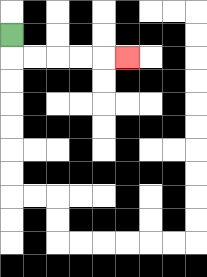{'start': '[0, 1]', 'end': '[5, 2]', 'path_directions': 'D,R,R,R,R,R', 'path_coordinates': '[[0, 1], [0, 2], [1, 2], [2, 2], [3, 2], [4, 2], [5, 2]]'}